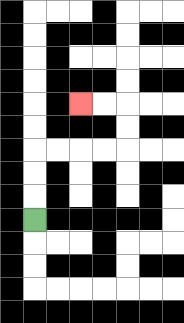{'start': '[1, 9]', 'end': '[3, 4]', 'path_directions': 'U,U,U,R,R,R,R,U,U,L,L', 'path_coordinates': '[[1, 9], [1, 8], [1, 7], [1, 6], [2, 6], [3, 6], [4, 6], [5, 6], [5, 5], [5, 4], [4, 4], [3, 4]]'}